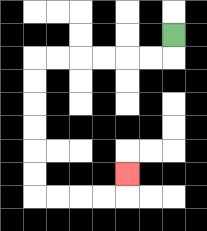{'start': '[7, 1]', 'end': '[5, 7]', 'path_directions': 'D,L,L,L,L,L,L,D,D,D,D,D,D,R,R,R,R,U', 'path_coordinates': '[[7, 1], [7, 2], [6, 2], [5, 2], [4, 2], [3, 2], [2, 2], [1, 2], [1, 3], [1, 4], [1, 5], [1, 6], [1, 7], [1, 8], [2, 8], [3, 8], [4, 8], [5, 8], [5, 7]]'}